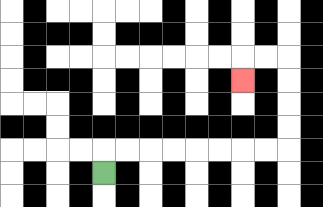{'start': '[4, 7]', 'end': '[10, 3]', 'path_directions': 'U,R,R,R,R,R,R,R,R,U,U,U,U,L,L,D', 'path_coordinates': '[[4, 7], [4, 6], [5, 6], [6, 6], [7, 6], [8, 6], [9, 6], [10, 6], [11, 6], [12, 6], [12, 5], [12, 4], [12, 3], [12, 2], [11, 2], [10, 2], [10, 3]]'}